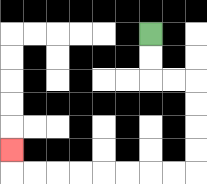{'start': '[6, 1]', 'end': '[0, 6]', 'path_directions': 'D,D,R,R,D,D,D,D,L,L,L,L,L,L,L,L,U', 'path_coordinates': '[[6, 1], [6, 2], [6, 3], [7, 3], [8, 3], [8, 4], [8, 5], [8, 6], [8, 7], [7, 7], [6, 7], [5, 7], [4, 7], [3, 7], [2, 7], [1, 7], [0, 7], [0, 6]]'}